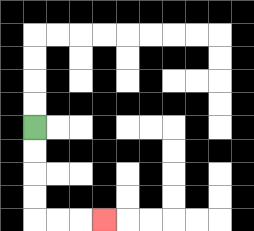{'start': '[1, 5]', 'end': '[4, 9]', 'path_directions': 'D,D,D,D,R,R,R', 'path_coordinates': '[[1, 5], [1, 6], [1, 7], [1, 8], [1, 9], [2, 9], [3, 9], [4, 9]]'}